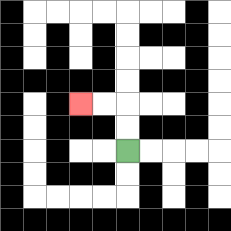{'start': '[5, 6]', 'end': '[3, 4]', 'path_directions': 'U,U,L,L', 'path_coordinates': '[[5, 6], [5, 5], [5, 4], [4, 4], [3, 4]]'}